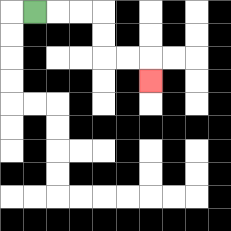{'start': '[1, 0]', 'end': '[6, 3]', 'path_directions': 'R,R,R,D,D,R,R,D', 'path_coordinates': '[[1, 0], [2, 0], [3, 0], [4, 0], [4, 1], [4, 2], [5, 2], [6, 2], [6, 3]]'}